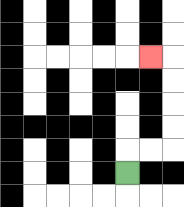{'start': '[5, 7]', 'end': '[6, 2]', 'path_directions': 'U,R,R,U,U,U,U,L', 'path_coordinates': '[[5, 7], [5, 6], [6, 6], [7, 6], [7, 5], [7, 4], [7, 3], [7, 2], [6, 2]]'}